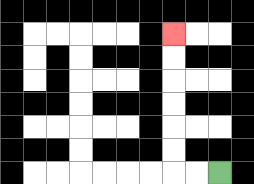{'start': '[9, 7]', 'end': '[7, 1]', 'path_directions': 'L,L,U,U,U,U,U,U', 'path_coordinates': '[[9, 7], [8, 7], [7, 7], [7, 6], [7, 5], [7, 4], [7, 3], [7, 2], [7, 1]]'}